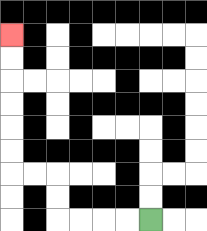{'start': '[6, 9]', 'end': '[0, 1]', 'path_directions': 'L,L,L,L,U,U,L,L,U,U,U,U,U,U', 'path_coordinates': '[[6, 9], [5, 9], [4, 9], [3, 9], [2, 9], [2, 8], [2, 7], [1, 7], [0, 7], [0, 6], [0, 5], [0, 4], [0, 3], [0, 2], [0, 1]]'}